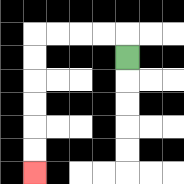{'start': '[5, 2]', 'end': '[1, 7]', 'path_directions': 'U,L,L,L,L,D,D,D,D,D,D', 'path_coordinates': '[[5, 2], [5, 1], [4, 1], [3, 1], [2, 1], [1, 1], [1, 2], [1, 3], [1, 4], [1, 5], [1, 6], [1, 7]]'}